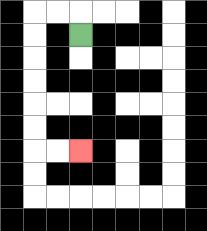{'start': '[3, 1]', 'end': '[3, 6]', 'path_directions': 'U,L,L,D,D,D,D,D,D,R,R', 'path_coordinates': '[[3, 1], [3, 0], [2, 0], [1, 0], [1, 1], [1, 2], [1, 3], [1, 4], [1, 5], [1, 6], [2, 6], [3, 6]]'}